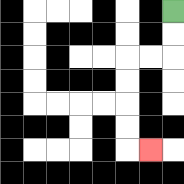{'start': '[7, 0]', 'end': '[6, 6]', 'path_directions': 'D,D,L,L,D,D,D,D,R', 'path_coordinates': '[[7, 0], [7, 1], [7, 2], [6, 2], [5, 2], [5, 3], [5, 4], [5, 5], [5, 6], [6, 6]]'}